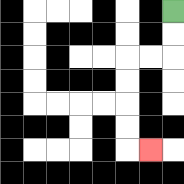{'start': '[7, 0]', 'end': '[6, 6]', 'path_directions': 'D,D,L,L,D,D,D,D,R', 'path_coordinates': '[[7, 0], [7, 1], [7, 2], [6, 2], [5, 2], [5, 3], [5, 4], [5, 5], [5, 6], [6, 6]]'}